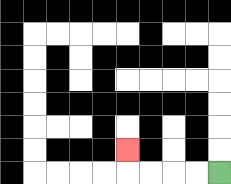{'start': '[9, 7]', 'end': '[5, 6]', 'path_directions': 'L,L,L,L,U', 'path_coordinates': '[[9, 7], [8, 7], [7, 7], [6, 7], [5, 7], [5, 6]]'}